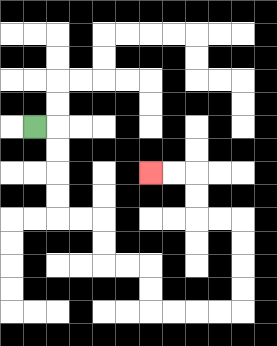{'start': '[1, 5]', 'end': '[6, 7]', 'path_directions': 'R,D,D,D,D,R,R,D,D,R,R,D,D,R,R,R,R,U,U,U,U,L,L,U,U,L,L', 'path_coordinates': '[[1, 5], [2, 5], [2, 6], [2, 7], [2, 8], [2, 9], [3, 9], [4, 9], [4, 10], [4, 11], [5, 11], [6, 11], [6, 12], [6, 13], [7, 13], [8, 13], [9, 13], [10, 13], [10, 12], [10, 11], [10, 10], [10, 9], [9, 9], [8, 9], [8, 8], [8, 7], [7, 7], [6, 7]]'}